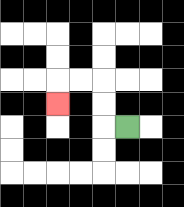{'start': '[5, 5]', 'end': '[2, 4]', 'path_directions': 'L,U,U,L,L,D', 'path_coordinates': '[[5, 5], [4, 5], [4, 4], [4, 3], [3, 3], [2, 3], [2, 4]]'}